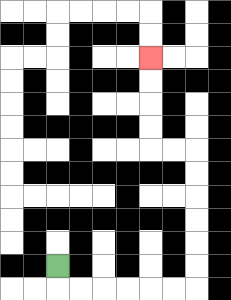{'start': '[2, 11]', 'end': '[6, 2]', 'path_directions': 'D,R,R,R,R,R,R,U,U,U,U,U,U,L,L,U,U,U,U', 'path_coordinates': '[[2, 11], [2, 12], [3, 12], [4, 12], [5, 12], [6, 12], [7, 12], [8, 12], [8, 11], [8, 10], [8, 9], [8, 8], [8, 7], [8, 6], [7, 6], [6, 6], [6, 5], [6, 4], [6, 3], [6, 2]]'}